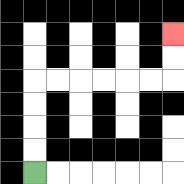{'start': '[1, 7]', 'end': '[7, 1]', 'path_directions': 'U,U,U,U,R,R,R,R,R,R,U,U', 'path_coordinates': '[[1, 7], [1, 6], [1, 5], [1, 4], [1, 3], [2, 3], [3, 3], [4, 3], [5, 3], [6, 3], [7, 3], [7, 2], [7, 1]]'}